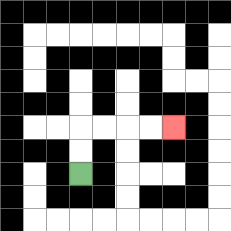{'start': '[3, 7]', 'end': '[7, 5]', 'path_directions': 'U,U,R,R,R,R', 'path_coordinates': '[[3, 7], [3, 6], [3, 5], [4, 5], [5, 5], [6, 5], [7, 5]]'}